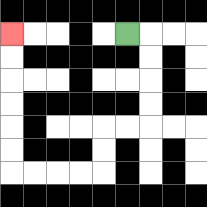{'start': '[5, 1]', 'end': '[0, 1]', 'path_directions': 'R,D,D,D,D,L,L,D,D,L,L,L,L,U,U,U,U,U,U', 'path_coordinates': '[[5, 1], [6, 1], [6, 2], [6, 3], [6, 4], [6, 5], [5, 5], [4, 5], [4, 6], [4, 7], [3, 7], [2, 7], [1, 7], [0, 7], [0, 6], [0, 5], [0, 4], [0, 3], [0, 2], [0, 1]]'}